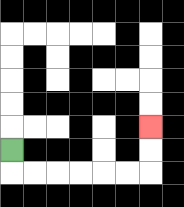{'start': '[0, 6]', 'end': '[6, 5]', 'path_directions': 'D,R,R,R,R,R,R,U,U', 'path_coordinates': '[[0, 6], [0, 7], [1, 7], [2, 7], [3, 7], [4, 7], [5, 7], [6, 7], [6, 6], [6, 5]]'}